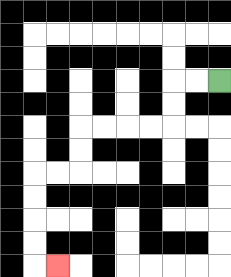{'start': '[9, 3]', 'end': '[2, 11]', 'path_directions': 'L,L,D,D,L,L,L,L,D,D,L,L,D,D,D,D,R', 'path_coordinates': '[[9, 3], [8, 3], [7, 3], [7, 4], [7, 5], [6, 5], [5, 5], [4, 5], [3, 5], [3, 6], [3, 7], [2, 7], [1, 7], [1, 8], [1, 9], [1, 10], [1, 11], [2, 11]]'}